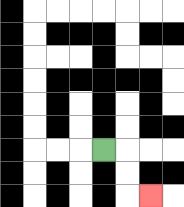{'start': '[4, 6]', 'end': '[6, 8]', 'path_directions': 'R,D,D,R', 'path_coordinates': '[[4, 6], [5, 6], [5, 7], [5, 8], [6, 8]]'}